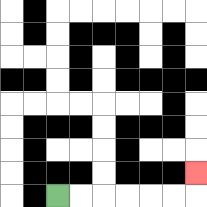{'start': '[2, 8]', 'end': '[8, 7]', 'path_directions': 'R,R,R,R,R,R,U', 'path_coordinates': '[[2, 8], [3, 8], [4, 8], [5, 8], [6, 8], [7, 8], [8, 8], [8, 7]]'}